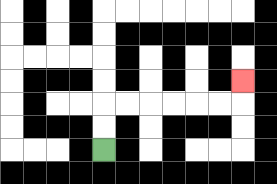{'start': '[4, 6]', 'end': '[10, 3]', 'path_directions': 'U,U,R,R,R,R,R,R,U', 'path_coordinates': '[[4, 6], [4, 5], [4, 4], [5, 4], [6, 4], [7, 4], [8, 4], [9, 4], [10, 4], [10, 3]]'}